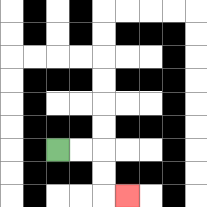{'start': '[2, 6]', 'end': '[5, 8]', 'path_directions': 'R,R,D,D,R', 'path_coordinates': '[[2, 6], [3, 6], [4, 6], [4, 7], [4, 8], [5, 8]]'}